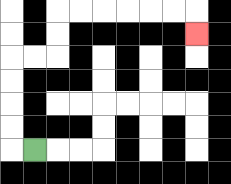{'start': '[1, 6]', 'end': '[8, 1]', 'path_directions': 'L,U,U,U,U,R,R,U,U,R,R,R,R,R,R,D', 'path_coordinates': '[[1, 6], [0, 6], [0, 5], [0, 4], [0, 3], [0, 2], [1, 2], [2, 2], [2, 1], [2, 0], [3, 0], [4, 0], [5, 0], [6, 0], [7, 0], [8, 0], [8, 1]]'}